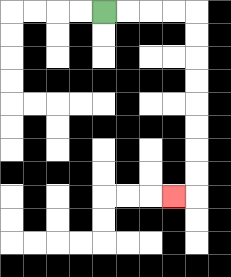{'start': '[4, 0]', 'end': '[7, 8]', 'path_directions': 'R,R,R,R,D,D,D,D,D,D,D,D,L', 'path_coordinates': '[[4, 0], [5, 0], [6, 0], [7, 0], [8, 0], [8, 1], [8, 2], [8, 3], [8, 4], [8, 5], [8, 6], [8, 7], [8, 8], [7, 8]]'}